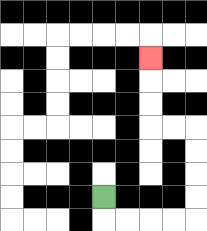{'start': '[4, 8]', 'end': '[6, 2]', 'path_directions': 'D,R,R,R,R,U,U,U,U,L,L,U,U,U', 'path_coordinates': '[[4, 8], [4, 9], [5, 9], [6, 9], [7, 9], [8, 9], [8, 8], [8, 7], [8, 6], [8, 5], [7, 5], [6, 5], [6, 4], [6, 3], [6, 2]]'}